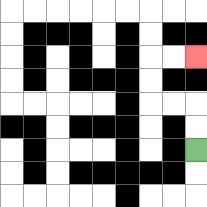{'start': '[8, 6]', 'end': '[8, 2]', 'path_directions': 'U,U,L,L,U,U,R,R', 'path_coordinates': '[[8, 6], [8, 5], [8, 4], [7, 4], [6, 4], [6, 3], [6, 2], [7, 2], [8, 2]]'}